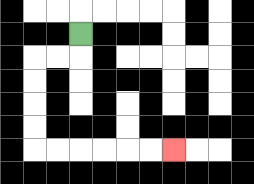{'start': '[3, 1]', 'end': '[7, 6]', 'path_directions': 'D,L,L,D,D,D,D,R,R,R,R,R,R', 'path_coordinates': '[[3, 1], [3, 2], [2, 2], [1, 2], [1, 3], [1, 4], [1, 5], [1, 6], [2, 6], [3, 6], [4, 6], [5, 6], [6, 6], [7, 6]]'}